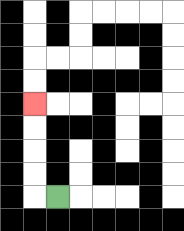{'start': '[2, 8]', 'end': '[1, 4]', 'path_directions': 'L,U,U,U,U', 'path_coordinates': '[[2, 8], [1, 8], [1, 7], [1, 6], [1, 5], [1, 4]]'}